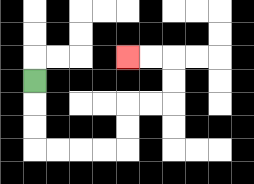{'start': '[1, 3]', 'end': '[5, 2]', 'path_directions': 'D,D,D,R,R,R,R,U,U,R,R,U,U,L,L', 'path_coordinates': '[[1, 3], [1, 4], [1, 5], [1, 6], [2, 6], [3, 6], [4, 6], [5, 6], [5, 5], [5, 4], [6, 4], [7, 4], [7, 3], [7, 2], [6, 2], [5, 2]]'}